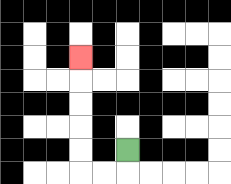{'start': '[5, 6]', 'end': '[3, 2]', 'path_directions': 'D,L,L,U,U,U,U,U', 'path_coordinates': '[[5, 6], [5, 7], [4, 7], [3, 7], [3, 6], [3, 5], [3, 4], [3, 3], [3, 2]]'}